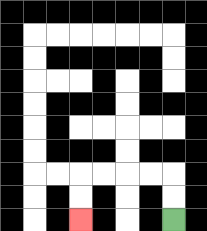{'start': '[7, 9]', 'end': '[3, 9]', 'path_directions': 'U,U,L,L,L,L,D,D', 'path_coordinates': '[[7, 9], [7, 8], [7, 7], [6, 7], [5, 7], [4, 7], [3, 7], [3, 8], [3, 9]]'}